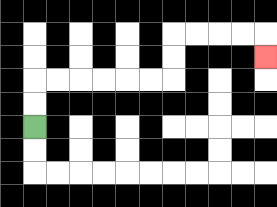{'start': '[1, 5]', 'end': '[11, 2]', 'path_directions': 'U,U,R,R,R,R,R,R,U,U,R,R,R,R,D', 'path_coordinates': '[[1, 5], [1, 4], [1, 3], [2, 3], [3, 3], [4, 3], [5, 3], [6, 3], [7, 3], [7, 2], [7, 1], [8, 1], [9, 1], [10, 1], [11, 1], [11, 2]]'}